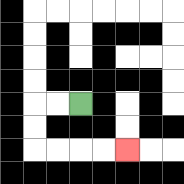{'start': '[3, 4]', 'end': '[5, 6]', 'path_directions': 'L,L,D,D,R,R,R,R', 'path_coordinates': '[[3, 4], [2, 4], [1, 4], [1, 5], [1, 6], [2, 6], [3, 6], [4, 6], [5, 6]]'}